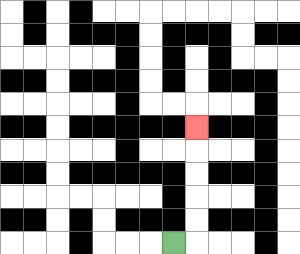{'start': '[7, 10]', 'end': '[8, 5]', 'path_directions': 'R,U,U,U,U,U', 'path_coordinates': '[[7, 10], [8, 10], [8, 9], [8, 8], [8, 7], [8, 6], [8, 5]]'}